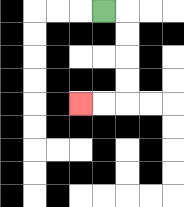{'start': '[4, 0]', 'end': '[3, 4]', 'path_directions': 'R,D,D,D,D,L,L', 'path_coordinates': '[[4, 0], [5, 0], [5, 1], [5, 2], [5, 3], [5, 4], [4, 4], [3, 4]]'}